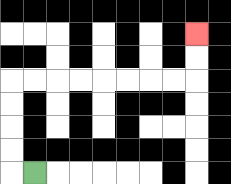{'start': '[1, 7]', 'end': '[8, 1]', 'path_directions': 'L,U,U,U,U,R,R,R,R,R,R,R,R,U,U', 'path_coordinates': '[[1, 7], [0, 7], [0, 6], [0, 5], [0, 4], [0, 3], [1, 3], [2, 3], [3, 3], [4, 3], [5, 3], [6, 3], [7, 3], [8, 3], [8, 2], [8, 1]]'}